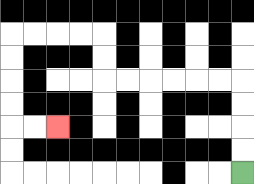{'start': '[10, 7]', 'end': '[2, 5]', 'path_directions': 'U,U,U,U,L,L,L,L,L,L,U,U,L,L,L,L,D,D,D,D,R,R', 'path_coordinates': '[[10, 7], [10, 6], [10, 5], [10, 4], [10, 3], [9, 3], [8, 3], [7, 3], [6, 3], [5, 3], [4, 3], [4, 2], [4, 1], [3, 1], [2, 1], [1, 1], [0, 1], [0, 2], [0, 3], [0, 4], [0, 5], [1, 5], [2, 5]]'}